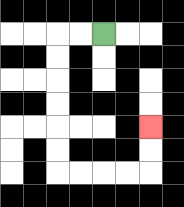{'start': '[4, 1]', 'end': '[6, 5]', 'path_directions': 'L,L,D,D,D,D,D,D,R,R,R,R,U,U', 'path_coordinates': '[[4, 1], [3, 1], [2, 1], [2, 2], [2, 3], [2, 4], [2, 5], [2, 6], [2, 7], [3, 7], [4, 7], [5, 7], [6, 7], [6, 6], [6, 5]]'}